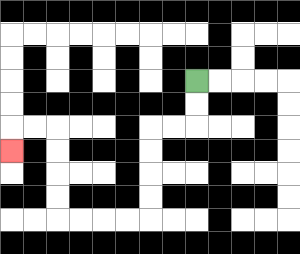{'start': '[8, 3]', 'end': '[0, 6]', 'path_directions': 'D,D,L,L,D,D,D,D,L,L,L,L,U,U,U,U,L,L,D', 'path_coordinates': '[[8, 3], [8, 4], [8, 5], [7, 5], [6, 5], [6, 6], [6, 7], [6, 8], [6, 9], [5, 9], [4, 9], [3, 9], [2, 9], [2, 8], [2, 7], [2, 6], [2, 5], [1, 5], [0, 5], [0, 6]]'}